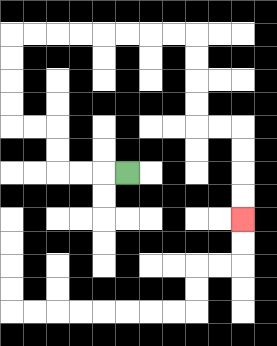{'start': '[5, 7]', 'end': '[10, 9]', 'path_directions': 'L,L,L,U,U,L,L,U,U,U,U,R,R,R,R,R,R,R,R,D,D,D,D,R,R,D,D,D,D', 'path_coordinates': '[[5, 7], [4, 7], [3, 7], [2, 7], [2, 6], [2, 5], [1, 5], [0, 5], [0, 4], [0, 3], [0, 2], [0, 1], [1, 1], [2, 1], [3, 1], [4, 1], [5, 1], [6, 1], [7, 1], [8, 1], [8, 2], [8, 3], [8, 4], [8, 5], [9, 5], [10, 5], [10, 6], [10, 7], [10, 8], [10, 9]]'}